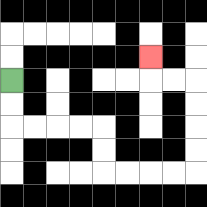{'start': '[0, 3]', 'end': '[6, 2]', 'path_directions': 'D,D,R,R,R,R,D,D,R,R,R,R,U,U,U,U,L,L,U', 'path_coordinates': '[[0, 3], [0, 4], [0, 5], [1, 5], [2, 5], [3, 5], [4, 5], [4, 6], [4, 7], [5, 7], [6, 7], [7, 7], [8, 7], [8, 6], [8, 5], [8, 4], [8, 3], [7, 3], [6, 3], [6, 2]]'}